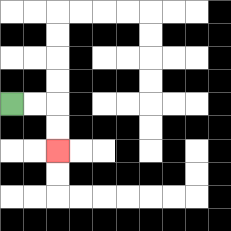{'start': '[0, 4]', 'end': '[2, 6]', 'path_directions': 'R,R,D,D', 'path_coordinates': '[[0, 4], [1, 4], [2, 4], [2, 5], [2, 6]]'}